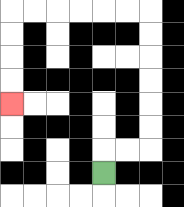{'start': '[4, 7]', 'end': '[0, 4]', 'path_directions': 'U,R,R,U,U,U,U,U,U,L,L,L,L,L,L,D,D,D,D', 'path_coordinates': '[[4, 7], [4, 6], [5, 6], [6, 6], [6, 5], [6, 4], [6, 3], [6, 2], [6, 1], [6, 0], [5, 0], [4, 0], [3, 0], [2, 0], [1, 0], [0, 0], [0, 1], [0, 2], [0, 3], [0, 4]]'}